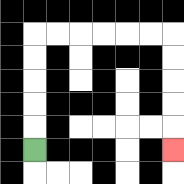{'start': '[1, 6]', 'end': '[7, 6]', 'path_directions': 'U,U,U,U,U,R,R,R,R,R,R,D,D,D,D,D', 'path_coordinates': '[[1, 6], [1, 5], [1, 4], [1, 3], [1, 2], [1, 1], [2, 1], [3, 1], [4, 1], [5, 1], [6, 1], [7, 1], [7, 2], [7, 3], [7, 4], [7, 5], [7, 6]]'}